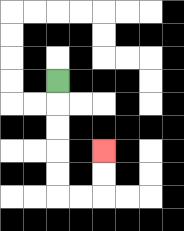{'start': '[2, 3]', 'end': '[4, 6]', 'path_directions': 'D,D,D,D,D,R,R,U,U', 'path_coordinates': '[[2, 3], [2, 4], [2, 5], [2, 6], [2, 7], [2, 8], [3, 8], [4, 8], [4, 7], [4, 6]]'}